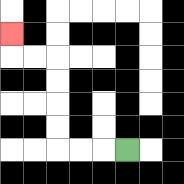{'start': '[5, 6]', 'end': '[0, 1]', 'path_directions': 'L,L,L,U,U,U,U,L,L,U', 'path_coordinates': '[[5, 6], [4, 6], [3, 6], [2, 6], [2, 5], [2, 4], [2, 3], [2, 2], [1, 2], [0, 2], [0, 1]]'}